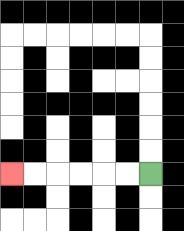{'start': '[6, 7]', 'end': '[0, 7]', 'path_directions': 'L,L,L,L,L,L', 'path_coordinates': '[[6, 7], [5, 7], [4, 7], [3, 7], [2, 7], [1, 7], [0, 7]]'}